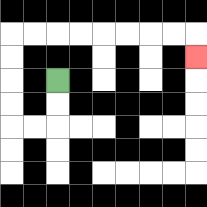{'start': '[2, 3]', 'end': '[8, 2]', 'path_directions': 'D,D,L,L,U,U,U,U,R,R,R,R,R,R,R,R,D', 'path_coordinates': '[[2, 3], [2, 4], [2, 5], [1, 5], [0, 5], [0, 4], [0, 3], [0, 2], [0, 1], [1, 1], [2, 1], [3, 1], [4, 1], [5, 1], [6, 1], [7, 1], [8, 1], [8, 2]]'}